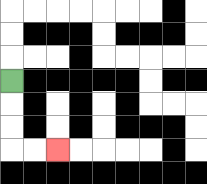{'start': '[0, 3]', 'end': '[2, 6]', 'path_directions': 'D,D,D,R,R', 'path_coordinates': '[[0, 3], [0, 4], [0, 5], [0, 6], [1, 6], [2, 6]]'}